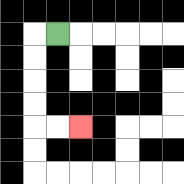{'start': '[2, 1]', 'end': '[3, 5]', 'path_directions': 'L,D,D,D,D,R,R', 'path_coordinates': '[[2, 1], [1, 1], [1, 2], [1, 3], [1, 4], [1, 5], [2, 5], [3, 5]]'}